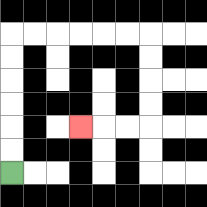{'start': '[0, 7]', 'end': '[3, 5]', 'path_directions': 'U,U,U,U,U,U,R,R,R,R,R,R,D,D,D,D,L,L,L', 'path_coordinates': '[[0, 7], [0, 6], [0, 5], [0, 4], [0, 3], [0, 2], [0, 1], [1, 1], [2, 1], [3, 1], [4, 1], [5, 1], [6, 1], [6, 2], [6, 3], [6, 4], [6, 5], [5, 5], [4, 5], [3, 5]]'}